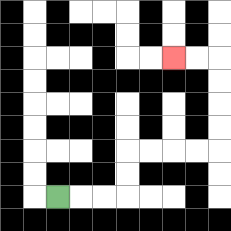{'start': '[2, 8]', 'end': '[7, 2]', 'path_directions': 'R,R,R,U,U,R,R,R,R,U,U,U,U,L,L', 'path_coordinates': '[[2, 8], [3, 8], [4, 8], [5, 8], [5, 7], [5, 6], [6, 6], [7, 6], [8, 6], [9, 6], [9, 5], [9, 4], [9, 3], [9, 2], [8, 2], [7, 2]]'}